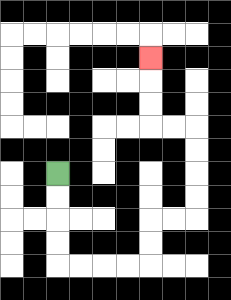{'start': '[2, 7]', 'end': '[6, 2]', 'path_directions': 'D,D,D,D,R,R,R,R,U,U,R,R,U,U,U,U,L,L,U,U,U', 'path_coordinates': '[[2, 7], [2, 8], [2, 9], [2, 10], [2, 11], [3, 11], [4, 11], [5, 11], [6, 11], [6, 10], [6, 9], [7, 9], [8, 9], [8, 8], [8, 7], [8, 6], [8, 5], [7, 5], [6, 5], [6, 4], [6, 3], [6, 2]]'}